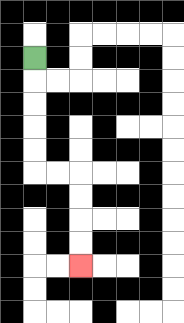{'start': '[1, 2]', 'end': '[3, 11]', 'path_directions': 'D,D,D,D,D,R,R,D,D,D,D', 'path_coordinates': '[[1, 2], [1, 3], [1, 4], [1, 5], [1, 6], [1, 7], [2, 7], [3, 7], [3, 8], [3, 9], [3, 10], [3, 11]]'}